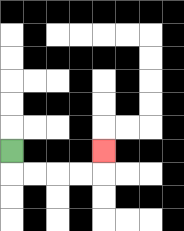{'start': '[0, 6]', 'end': '[4, 6]', 'path_directions': 'D,R,R,R,R,U', 'path_coordinates': '[[0, 6], [0, 7], [1, 7], [2, 7], [3, 7], [4, 7], [4, 6]]'}